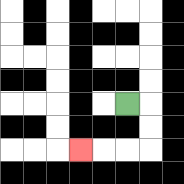{'start': '[5, 4]', 'end': '[3, 6]', 'path_directions': 'R,D,D,L,L,L', 'path_coordinates': '[[5, 4], [6, 4], [6, 5], [6, 6], [5, 6], [4, 6], [3, 6]]'}